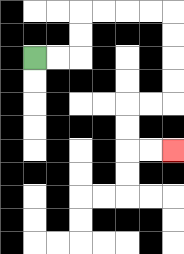{'start': '[1, 2]', 'end': '[7, 6]', 'path_directions': 'R,R,U,U,R,R,R,R,D,D,D,D,L,L,D,D,R,R', 'path_coordinates': '[[1, 2], [2, 2], [3, 2], [3, 1], [3, 0], [4, 0], [5, 0], [6, 0], [7, 0], [7, 1], [7, 2], [7, 3], [7, 4], [6, 4], [5, 4], [5, 5], [5, 6], [6, 6], [7, 6]]'}